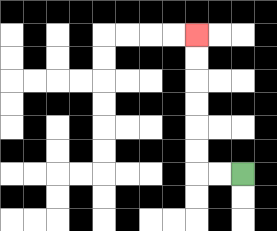{'start': '[10, 7]', 'end': '[8, 1]', 'path_directions': 'L,L,U,U,U,U,U,U', 'path_coordinates': '[[10, 7], [9, 7], [8, 7], [8, 6], [8, 5], [8, 4], [8, 3], [8, 2], [8, 1]]'}